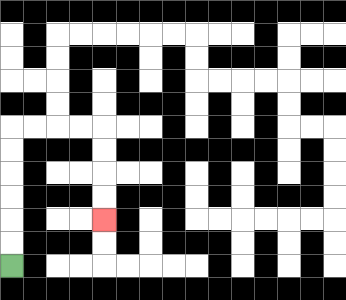{'start': '[0, 11]', 'end': '[4, 9]', 'path_directions': 'U,U,U,U,U,U,R,R,R,R,D,D,D,D', 'path_coordinates': '[[0, 11], [0, 10], [0, 9], [0, 8], [0, 7], [0, 6], [0, 5], [1, 5], [2, 5], [3, 5], [4, 5], [4, 6], [4, 7], [4, 8], [4, 9]]'}